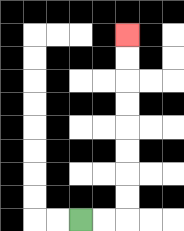{'start': '[3, 9]', 'end': '[5, 1]', 'path_directions': 'R,R,U,U,U,U,U,U,U,U', 'path_coordinates': '[[3, 9], [4, 9], [5, 9], [5, 8], [5, 7], [5, 6], [5, 5], [5, 4], [5, 3], [5, 2], [5, 1]]'}